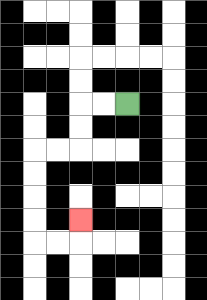{'start': '[5, 4]', 'end': '[3, 9]', 'path_directions': 'L,L,D,D,L,L,D,D,D,D,R,R,U', 'path_coordinates': '[[5, 4], [4, 4], [3, 4], [3, 5], [3, 6], [2, 6], [1, 6], [1, 7], [1, 8], [1, 9], [1, 10], [2, 10], [3, 10], [3, 9]]'}